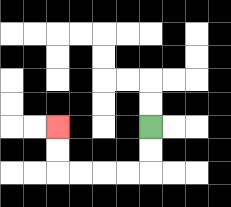{'start': '[6, 5]', 'end': '[2, 5]', 'path_directions': 'D,D,L,L,L,L,U,U', 'path_coordinates': '[[6, 5], [6, 6], [6, 7], [5, 7], [4, 7], [3, 7], [2, 7], [2, 6], [2, 5]]'}